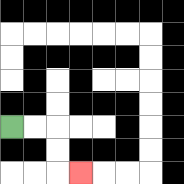{'start': '[0, 5]', 'end': '[3, 7]', 'path_directions': 'R,R,D,D,R', 'path_coordinates': '[[0, 5], [1, 5], [2, 5], [2, 6], [2, 7], [3, 7]]'}